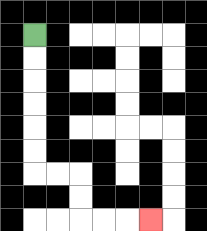{'start': '[1, 1]', 'end': '[6, 9]', 'path_directions': 'D,D,D,D,D,D,R,R,D,D,R,R,R', 'path_coordinates': '[[1, 1], [1, 2], [1, 3], [1, 4], [1, 5], [1, 6], [1, 7], [2, 7], [3, 7], [3, 8], [3, 9], [4, 9], [5, 9], [6, 9]]'}